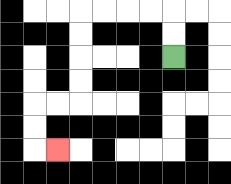{'start': '[7, 2]', 'end': '[2, 6]', 'path_directions': 'U,U,L,L,L,L,D,D,D,D,L,L,D,D,R', 'path_coordinates': '[[7, 2], [7, 1], [7, 0], [6, 0], [5, 0], [4, 0], [3, 0], [3, 1], [3, 2], [3, 3], [3, 4], [2, 4], [1, 4], [1, 5], [1, 6], [2, 6]]'}